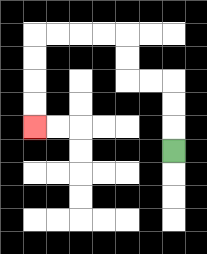{'start': '[7, 6]', 'end': '[1, 5]', 'path_directions': 'U,U,U,L,L,U,U,L,L,L,L,D,D,D,D', 'path_coordinates': '[[7, 6], [7, 5], [7, 4], [7, 3], [6, 3], [5, 3], [5, 2], [5, 1], [4, 1], [3, 1], [2, 1], [1, 1], [1, 2], [1, 3], [1, 4], [1, 5]]'}